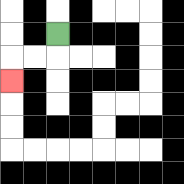{'start': '[2, 1]', 'end': '[0, 3]', 'path_directions': 'D,L,L,D', 'path_coordinates': '[[2, 1], [2, 2], [1, 2], [0, 2], [0, 3]]'}